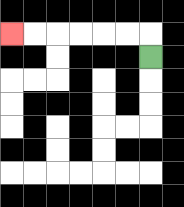{'start': '[6, 2]', 'end': '[0, 1]', 'path_directions': 'U,L,L,L,L,L,L', 'path_coordinates': '[[6, 2], [6, 1], [5, 1], [4, 1], [3, 1], [2, 1], [1, 1], [0, 1]]'}